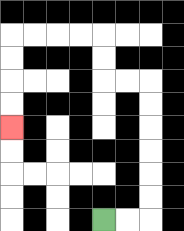{'start': '[4, 9]', 'end': '[0, 5]', 'path_directions': 'R,R,U,U,U,U,U,U,L,L,U,U,L,L,L,L,D,D,D,D', 'path_coordinates': '[[4, 9], [5, 9], [6, 9], [6, 8], [6, 7], [6, 6], [6, 5], [6, 4], [6, 3], [5, 3], [4, 3], [4, 2], [4, 1], [3, 1], [2, 1], [1, 1], [0, 1], [0, 2], [0, 3], [0, 4], [0, 5]]'}